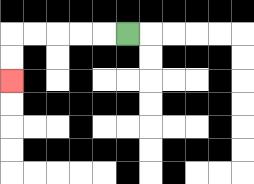{'start': '[5, 1]', 'end': '[0, 3]', 'path_directions': 'L,L,L,L,L,D,D', 'path_coordinates': '[[5, 1], [4, 1], [3, 1], [2, 1], [1, 1], [0, 1], [0, 2], [0, 3]]'}